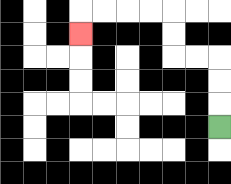{'start': '[9, 5]', 'end': '[3, 1]', 'path_directions': 'U,U,U,L,L,U,U,L,L,L,L,D', 'path_coordinates': '[[9, 5], [9, 4], [9, 3], [9, 2], [8, 2], [7, 2], [7, 1], [7, 0], [6, 0], [5, 0], [4, 0], [3, 0], [3, 1]]'}